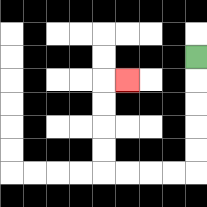{'start': '[8, 2]', 'end': '[5, 3]', 'path_directions': 'D,D,D,D,D,L,L,L,L,U,U,U,U,R', 'path_coordinates': '[[8, 2], [8, 3], [8, 4], [8, 5], [8, 6], [8, 7], [7, 7], [6, 7], [5, 7], [4, 7], [4, 6], [4, 5], [4, 4], [4, 3], [5, 3]]'}